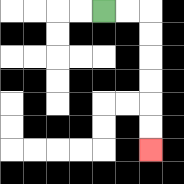{'start': '[4, 0]', 'end': '[6, 6]', 'path_directions': 'R,R,D,D,D,D,D,D', 'path_coordinates': '[[4, 0], [5, 0], [6, 0], [6, 1], [6, 2], [6, 3], [6, 4], [6, 5], [6, 6]]'}